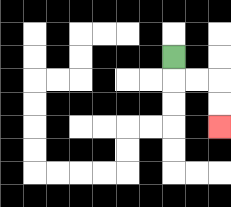{'start': '[7, 2]', 'end': '[9, 5]', 'path_directions': 'D,R,R,D,D', 'path_coordinates': '[[7, 2], [7, 3], [8, 3], [9, 3], [9, 4], [9, 5]]'}